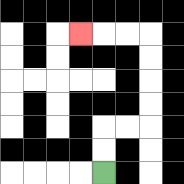{'start': '[4, 7]', 'end': '[3, 1]', 'path_directions': 'U,U,R,R,U,U,U,U,L,L,L', 'path_coordinates': '[[4, 7], [4, 6], [4, 5], [5, 5], [6, 5], [6, 4], [6, 3], [6, 2], [6, 1], [5, 1], [4, 1], [3, 1]]'}